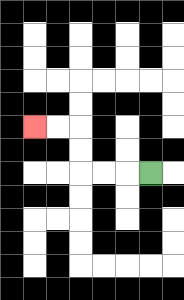{'start': '[6, 7]', 'end': '[1, 5]', 'path_directions': 'L,L,L,U,U,L,L', 'path_coordinates': '[[6, 7], [5, 7], [4, 7], [3, 7], [3, 6], [3, 5], [2, 5], [1, 5]]'}